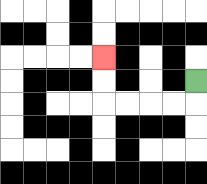{'start': '[8, 3]', 'end': '[4, 2]', 'path_directions': 'D,L,L,L,L,U,U', 'path_coordinates': '[[8, 3], [8, 4], [7, 4], [6, 4], [5, 4], [4, 4], [4, 3], [4, 2]]'}